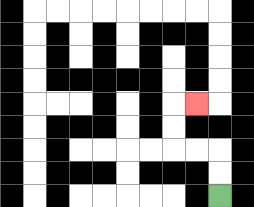{'start': '[9, 8]', 'end': '[8, 4]', 'path_directions': 'U,U,L,L,U,U,R', 'path_coordinates': '[[9, 8], [9, 7], [9, 6], [8, 6], [7, 6], [7, 5], [7, 4], [8, 4]]'}